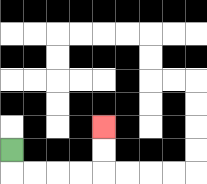{'start': '[0, 6]', 'end': '[4, 5]', 'path_directions': 'D,R,R,R,R,U,U', 'path_coordinates': '[[0, 6], [0, 7], [1, 7], [2, 7], [3, 7], [4, 7], [4, 6], [4, 5]]'}